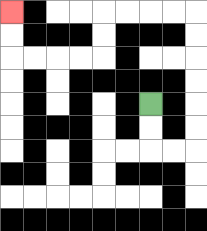{'start': '[6, 4]', 'end': '[0, 0]', 'path_directions': 'D,D,R,R,U,U,U,U,U,U,L,L,L,L,D,D,L,L,L,L,U,U', 'path_coordinates': '[[6, 4], [6, 5], [6, 6], [7, 6], [8, 6], [8, 5], [8, 4], [8, 3], [8, 2], [8, 1], [8, 0], [7, 0], [6, 0], [5, 0], [4, 0], [4, 1], [4, 2], [3, 2], [2, 2], [1, 2], [0, 2], [0, 1], [0, 0]]'}